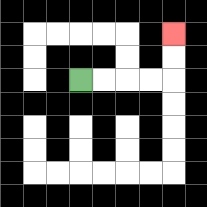{'start': '[3, 3]', 'end': '[7, 1]', 'path_directions': 'R,R,R,R,U,U', 'path_coordinates': '[[3, 3], [4, 3], [5, 3], [6, 3], [7, 3], [7, 2], [7, 1]]'}